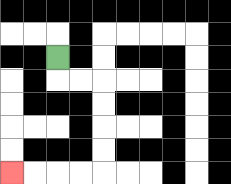{'start': '[2, 2]', 'end': '[0, 7]', 'path_directions': 'D,R,R,D,D,D,D,L,L,L,L', 'path_coordinates': '[[2, 2], [2, 3], [3, 3], [4, 3], [4, 4], [4, 5], [4, 6], [4, 7], [3, 7], [2, 7], [1, 7], [0, 7]]'}